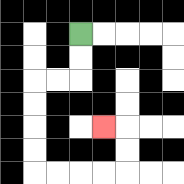{'start': '[3, 1]', 'end': '[4, 5]', 'path_directions': 'D,D,L,L,D,D,D,D,R,R,R,R,U,U,L', 'path_coordinates': '[[3, 1], [3, 2], [3, 3], [2, 3], [1, 3], [1, 4], [1, 5], [1, 6], [1, 7], [2, 7], [3, 7], [4, 7], [5, 7], [5, 6], [5, 5], [4, 5]]'}